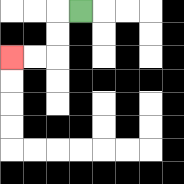{'start': '[3, 0]', 'end': '[0, 2]', 'path_directions': 'L,D,D,L,L', 'path_coordinates': '[[3, 0], [2, 0], [2, 1], [2, 2], [1, 2], [0, 2]]'}